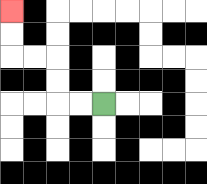{'start': '[4, 4]', 'end': '[0, 0]', 'path_directions': 'L,L,U,U,L,L,U,U', 'path_coordinates': '[[4, 4], [3, 4], [2, 4], [2, 3], [2, 2], [1, 2], [0, 2], [0, 1], [0, 0]]'}